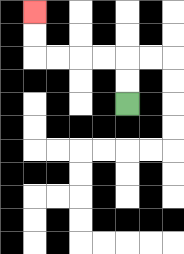{'start': '[5, 4]', 'end': '[1, 0]', 'path_directions': 'U,U,L,L,L,L,U,U', 'path_coordinates': '[[5, 4], [5, 3], [5, 2], [4, 2], [3, 2], [2, 2], [1, 2], [1, 1], [1, 0]]'}